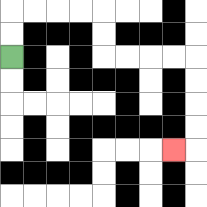{'start': '[0, 2]', 'end': '[7, 6]', 'path_directions': 'U,U,R,R,R,R,D,D,R,R,R,R,D,D,D,D,L', 'path_coordinates': '[[0, 2], [0, 1], [0, 0], [1, 0], [2, 0], [3, 0], [4, 0], [4, 1], [4, 2], [5, 2], [6, 2], [7, 2], [8, 2], [8, 3], [8, 4], [8, 5], [8, 6], [7, 6]]'}